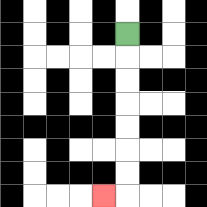{'start': '[5, 1]', 'end': '[4, 8]', 'path_directions': 'D,D,D,D,D,D,D,L', 'path_coordinates': '[[5, 1], [5, 2], [5, 3], [5, 4], [5, 5], [5, 6], [5, 7], [5, 8], [4, 8]]'}